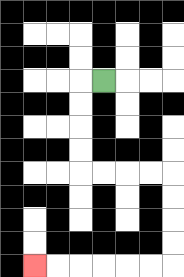{'start': '[4, 3]', 'end': '[1, 11]', 'path_directions': 'L,D,D,D,D,R,R,R,R,D,D,D,D,L,L,L,L,L,L', 'path_coordinates': '[[4, 3], [3, 3], [3, 4], [3, 5], [3, 6], [3, 7], [4, 7], [5, 7], [6, 7], [7, 7], [7, 8], [7, 9], [7, 10], [7, 11], [6, 11], [5, 11], [4, 11], [3, 11], [2, 11], [1, 11]]'}